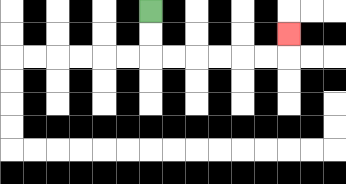{'start': '[6, 0]', 'end': '[12, 1]', 'path_directions': 'D,D,R,R,R,R,R,R,U', 'path_coordinates': '[[6, 0], [6, 1], [6, 2], [7, 2], [8, 2], [9, 2], [10, 2], [11, 2], [12, 2], [12, 1]]'}